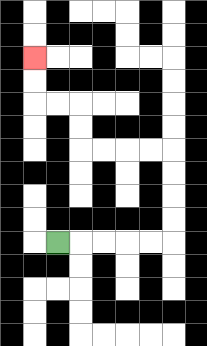{'start': '[2, 10]', 'end': '[1, 2]', 'path_directions': 'R,R,R,R,R,U,U,U,U,L,L,L,L,U,U,L,L,U,U', 'path_coordinates': '[[2, 10], [3, 10], [4, 10], [5, 10], [6, 10], [7, 10], [7, 9], [7, 8], [7, 7], [7, 6], [6, 6], [5, 6], [4, 6], [3, 6], [3, 5], [3, 4], [2, 4], [1, 4], [1, 3], [1, 2]]'}